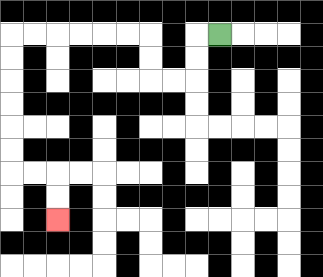{'start': '[9, 1]', 'end': '[2, 9]', 'path_directions': 'L,D,D,L,L,U,U,L,L,L,L,L,L,D,D,D,D,D,D,R,R,D,D', 'path_coordinates': '[[9, 1], [8, 1], [8, 2], [8, 3], [7, 3], [6, 3], [6, 2], [6, 1], [5, 1], [4, 1], [3, 1], [2, 1], [1, 1], [0, 1], [0, 2], [0, 3], [0, 4], [0, 5], [0, 6], [0, 7], [1, 7], [2, 7], [2, 8], [2, 9]]'}